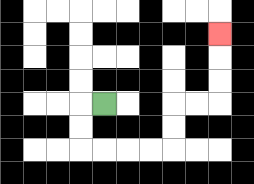{'start': '[4, 4]', 'end': '[9, 1]', 'path_directions': 'L,D,D,R,R,R,R,U,U,R,R,U,U,U', 'path_coordinates': '[[4, 4], [3, 4], [3, 5], [3, 6], [4, 6], [5, 6], [6, 6], [7, 6], [7, 5], [7, 4], [8, 4], [9, 4], [9, 3], [9, 2], [9, 1]]'}